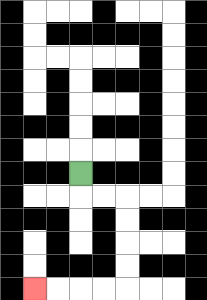{'start': '[3, 7]', 'end': '[1, 12]', 'path_directions': 'D,R,R,D,D,D,D,L,L,L,L', 'path_coordinates': '[[3, 7], [3, 8], [4, 8], [5, 8], [5, 9], [5, 10], [5, 11], [5, 12], [4, 12], [3, 12], [2, 12], [1, 12]]'}